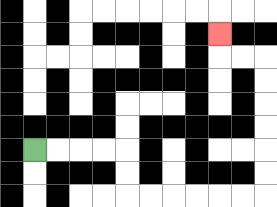{'start': '[1, 6]', 'end': '[9, 1]', 'path_directions': 'R,R,R,R,D,D,R,R,R,R,R,R,U,U,U,U,U,U,L,L,U', 'path_coordinates': '[[1, 6], [2, 6], [3, 6], [4, 6], [5, 6], [5, 7], [5, 8], [6, 8], [7, 8], [8, 8], [9, 8], [10, 8], [11, 8], [11, 7], [11, 6], [11, 5], [11, 4], [11, 3], [11, 2], [10, 2], [9, 2], [9, 1]]'}